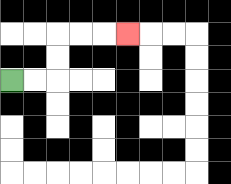{'start': '[0, 3]', 'end': '[5, 1]', 'path_directions': 'R,R,U,U,R,R,R', 'path_coordinates': '[[0, 3], [1, 3], [2, 3], [2, 2], [2, 1], [3, 1], [4, 1], [5, 1]]'}